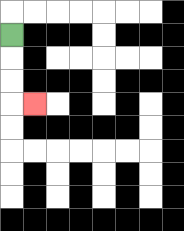{'start': '[0, 1]', 'end': '[1, 4]', 'path_directions': 'D,D,D,R', 'path_coordinates': '[[0, 1], [0, 2], [0, 3], [0, 4], [1, 4]]'}